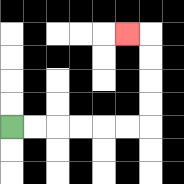{'start': '[0, 5]', 'end': '[5, 1]', 'path_directions': 'R,R,R,R,R,R,U,U,U,U,L', 'path_coordinates': '[[0, 5], [1, 5], [2, 5], [3, 5], [4, 5], [5, 5], [6, 5], [6, 4], [6, 3], [6, 2], [6, 1], [5, 1]]'}